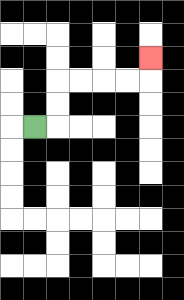{'start': '[1, 5]', 'end': '[6, 2]', 'path_directions': 'R,U,U,R,R,R,R,U', 'path_coordinates': '[[1, 5], [2, 5], [2, 4], [2, 3], [3, 3], [4, 3], [5, 3], [6, 3], [6, 2]]'}